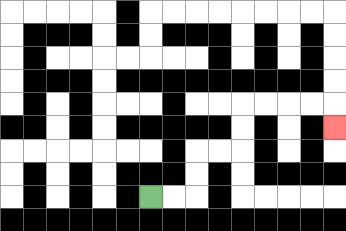{'start': '[6, 8]', 'end': '[14, 5]', 'path_directions': 'R,R,U,U,R,R,U,U,R,R,R,R,D', 'path_coordinates': '[[6, 8], [7, 8], [8, 8], [8, 7], [8, 6], [9, 6], [10, 6], [10, 5], [10, 4], [11, 4], [12, 4], [13, 4], [14, 4], [14, 5]]'}